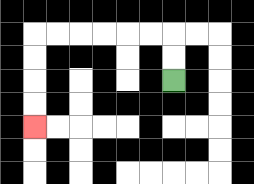{'start': '[7, 3]', 'end': '[1, 5]', 'path_directions': 'U,U,L,L,L,L,L,L,D,D,D,D', 'path_coordinates': '[[7, 3], [7, 2], [7, 1], [6, 1], [5, 1], [4, 1], [3, 1], [2, 1], [1, 1], [1, 2], [1, 3], [1, 4], [1, 5]]'}